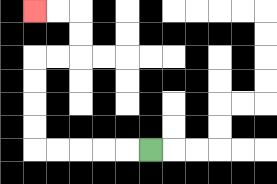{'start': '[6, 6]', 'end': '[1, 0]', 'path_directions': 'L,L,L,L,L,U,U,U,U,R,R,U,U,L,L', 'path_coordinates': '[[6, 6], [5, 6], [4, 6], [3, 6], [2, 6], [1, 6], [1, 5], [1, 4], [1, 3], [1, 2], [2, 2], [3, 2], [3, 1], [3, 0], [2, 0], [1, 0]]'}